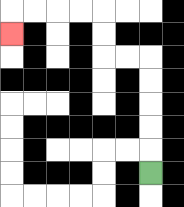{'start': '[6, 7]', 'end': '[0, 1]', 'path_directions': 'U,U,U,U,U,L,L,U,U,L,L,L,L,D', 'path_coordinates': '[[6, 7], [6, 6], [6, 5], [6, 4], [6, 3], [6, 2], [5, 2], [4, 2], [4, 1], [4, 0], [3, 0], [2, 0], [1, 0], [0, 0], [0, 1]]'}